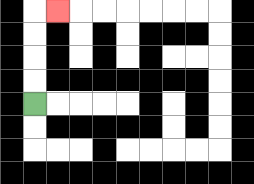{'start': '[1, 4]', 'end': '[2, 0]', 'path_directions': 'U,U,U,U,R', 'path_coordinates': '[[1, 4], [1, 3], [1, 2], [1, 1], [1, 0], [2, 0]]'}